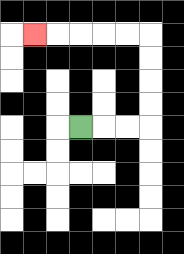{'start': '[3, 5]', 'end': '[1, 1]', 'path_directions': 'R,R,R,U,U,U,U,L,L,L,L,L', 'path_coordinates': '[[3, 5], [4, 5], [5, 5], [6, 5], [6, 4], [6, 3], [6, 2], [6, 1], [5, 1], [4, 1], [3, 1], [2, 1], [1, 1]]'}